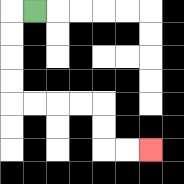{'start': '[1, 0]', 'end': '[6, 6]', 'path_directions': 'L,D,D,D,D,R,R,R,R,D,D,R,R', 'path_coordinates': '[[1, 0], [0, 0], [0, 1], [0, 2], [0, 3], [0, 4], [1, 4], [2, 4], [3, 4], [4, 4], [4, 5], [4, 6], [5, 6], [6, 6]]'}